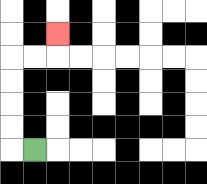{'start': '[1, 6]', 'end': '[2, 1]', 'path_directions': 'L,U,U,U,U,R,R,U', 'path_coordinates': '[[1, 6], [0, 6], [0, 5], [0, 4], [0, 3], [0, 2], [1, 2], [2, 2], [2, 1]]'}